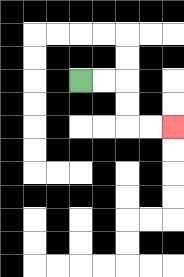{'start': '[3, 3]', 'end': '[7, 5]', 'path_directions': 'R,R,D,D,R,R', 'path_coordinates': '[[3, 3], [4, 3], [5, 3], [5, 4], [5, 5], [6, 5], [7, 5]]'}